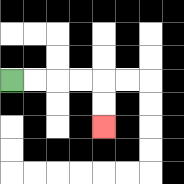{'start': '[0, 3]', 'end': '[4, 5]', 'path_directions': 'R,R,R,R,D,D', 'path_coordinates': '[[0, 3], [1, 3], [2, 3], [3, 3], [4, 3], [4, 4], [4, 5]]'}